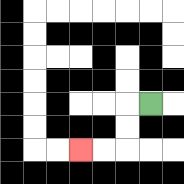{'start': '[6, 4]', 'end': '[3, 6]', 'path_directions': 'L,D,D,L,L', 'path_coordinates': '[[6, 4], [5, 4], [5, 5], [5, 6], [4, 6], [3, 6]]'}